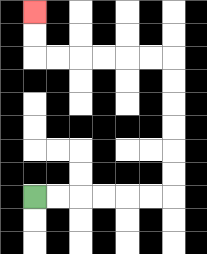{'start': '[1, 8]', 'end': '[1, 0]', 'path_directions': 'R,R,R,R,R,R,U,U,U,U,U,U,L,L,L,L,L,L,U,U', 'path_coordinates': '[[1, 8], [2, 8], [3, 8], [4, 8], [5, 8], [6, 8], [7, 8], [7, 7], [7, 6], [7, 5], [7, 4], [7, 3], [7, 2], [6, 2], [5, 2], [4, 2], [3, 2], [2, 2], [1, 2], [1, 1], [1, 0]]'}